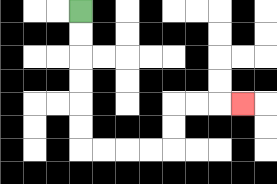{'start': '[3, 0]', 'end': '[10, 4]', 'path_directions': 'D,D,D,D,D,D,R,R,R,R,U,U,R,R,R', 'path_coordinates': '[[3, 0], [3, 1], [3, 2], [3, 3], [3, 4], [3, 5], [3, 6], [4, 6], [5, 6], [6, 6], [7, 6], [7, 5], [7, 4], [8, 4], [9, 4], [10, 4]]'}